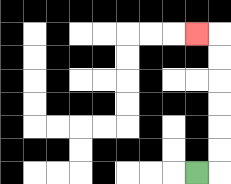{'start': '[8, 7]', 'end': '[8, 1]', 'path_directions': 'R,U,U,U,U,U,U,L', 'path_coordinates': '[[8, 7], [9, 7], [9, 6], [9, 5], [9, 4], [9, 3], [9, 2], [9, 1], [8, 1]]'}